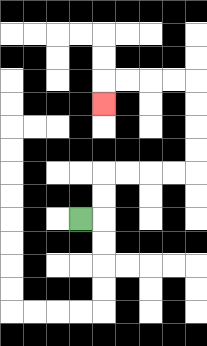{'start': '[3, 9]', 'end': '[4, 4]', 'path_directions': 'R,U,U,R,R,R,R,U,U,U,U,L,L,L,L,D', 'path_coordinates': '[[3, 9], [4, 9], [4, 8], [4, 7], [5, 7], [6, 7], [7, 7], [8, 7], [8, 6], [8, 5], [8, 4], [8, 3], [7, 3], [6, 3], [5, 3], [4, 3], [4, 4]]'}